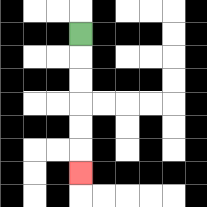{'start': '[3, 1]', 'end': '[3, 7]', 'path_directions': 'D,D,D,D,D,D', 'path_coordinates': '[[3, 1], [3, 2], [3, 3], [3, 4], [3, 5], [3, 6], [3, 7]]'}